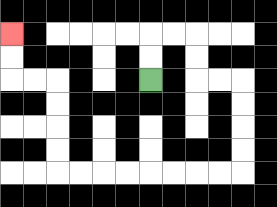{'start': '[6, 3]', 'end': '[0, 1]', 'path_directions': 'U,U,R,R,D,D,R,R,D,D,D,D,L,L,L,L,L,L,L,L,U,U,U,U,L,L,U,U', 'path_coordinates': '[[6, 3], [6, 2], [6, 1], [7, 1], [8, 1], [8, 2], [8, 3], [9, 3], [10, 3], [10, 4], [10, 5], [10, 6], [10, 7], [9, 7], [8, 7], [7, 7], [6, 7], [5, 7], [4, 7], [3, 7], [2, 7], [2, 6], [2, 5], [2, 4], [2, 3], [1, 3], [0, 3], [0, 2], [0, 1]]'}